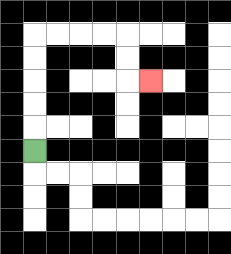{'start': '[1, 6]', 'end': '[6, 3]', 'path_directions': 'U,U,U,U,U,R,R,R,R,D,D,R', 'path_coordinates': '[[1, 6], [1, 5], [1, 4], [1, 3], [1, 2], [1, 1], [2, 1], [3, 1], [4, 1], [5, 1], [5, 2], [5, 3], [6, 3]]'}